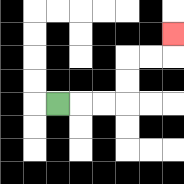{'start': '[2, 4]', 'end': '[7, 1]', 'path_directions': 'R,R,R,U,U,R,R,U', 'path_coordinates': '[[2, 4], [3, 4], [4, 4], [5, 4], [5, 3], [5, 2], [6, 2], [7, 2], [7, 1]]'}